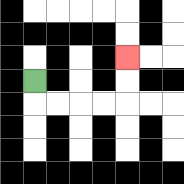{'start': '[1, 3]', 'end': '[5, 2]', 'path_directions': 'D,R,R,R,R,U,U', 'path_coordinates': '[[1, 3], [1, 4], [2, 4], [3, 4], [4, 4], [5, 4], [5, 3], [5, 2]]'}